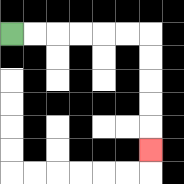{'start': '[0, 1]', 'end': '[6, 6]', 'path_directions': 'R,R,R,R,R,R,D,D,D,D,D', 'path_coordinates': '[[0, 1], [1, 1], [2, 1], [3, 1], [4, 1], [5, 1], [6, 1], [6, 2], [6, 3], [6, 4], [6, 5], [6, 6]]'}